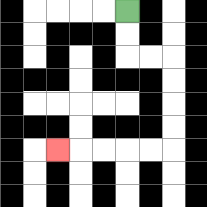{'start': '[5, 0]', 'end': '[2, 6]', 'path_directions': 'D,D,R,R,D,D,D,D,L,L,L,L,L', 'path_coordinates': '[[5, 0], [5, 1], [5, 2], [6, 2], [7, 2], [7, 3], [7, 4], [7, 5], [7, 6], [6, 6], [5, 6], [4, 6], [3, 6], [2, 6]]'}